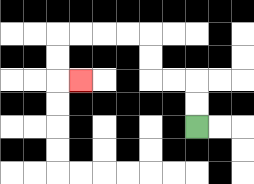{'start': '[8, 5]', 'end': '[3, 3]', 'path_directions': 'U,U,L,L,U,U,L,L,L,L,D,D,R', 'path_coordinates': '[[8, 5], [8, 4], [8, 3], [7, 3], [6, 3], [6, 2], [6, 1], [5, 1], [4, 1], [3, 1], [2, 1], [2, 2], [2, 3], [3, 3]]'}